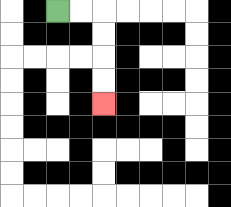{'start': '[2, 0]', 'end': '[4, 4]', 'path_directions': 'R,R,D,D,D,D', 'path_coordinates': '[[2, 0], [3, 0], [4, 0], [4, 1], [4, 2], [4, 3], [4, 4]]'}